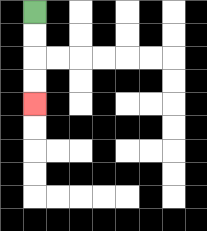{'start': '[1, 0]', 'end': '[1, 4]', 'path_directions': 'D,D,D,D', 'path_coordinates': '[[1, 0], [1, 1], [1, 2], [1, 3], [1, 4]]'}